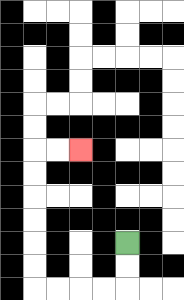{'start': '[5, 10]', 'end': '[3, 6]', 'path_directions': 'D,D,L,L,L,L,U,U,U,U,U,U,R,R', 'path_coordinates': '[[5, 10], [5, 11], [5, 12], [4, 12], [3, 12], [2, 12], [1, 12], [1, 11], [1, 10], [1, 9], [1, 8], [1, 7], [1, 6], [2, 6], [3, 6]]'}